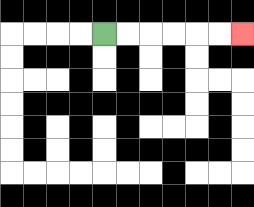{'start': '[4, 1]', 'end': '[10, 1]', 'path_directions': 'R,R,R,R,R,R', 'path_coordinates': '[[4, 1], [5, 1], [6, 1], [7, 1], [8, 1], [9, 1], [10, 1]]'}